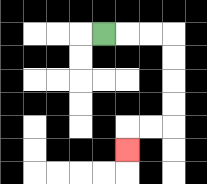{'start': '[4, 1]', 'end': '[5, 6]', 'path_directions': 'R,R,R,D,D,D,D,L,L,D', 'path_coordinates': '[[4, 1], [5, 1], [6, 1], [7, 1], [7, 2], [7, 3], [7, 4], [7, 5], [6, 5], [5, 5], [5, 6]]'}